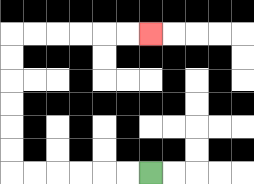{'start': '[6, 7]', 'end': '[6, 1]', 'path_directions': 'L,L,L,L,L,L,U,U,U,U,U,U,R,R,R,R,R,R', 'path_coordinates': '[[6, 7], [5, 7], [4, 7], [3, 7], [2, 7], [1, 7], [0, 7], [0, 6], [0, 5], [0, 4], [0, 3], [0, 2], [0, 1], [1, 1], [2, 1], [3, 1], [4, 1], [5, 1], [6, 1]]'}